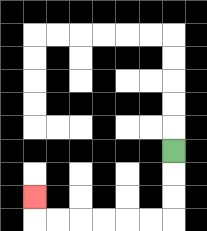{'start': '[7, 6]', 'end': '[1, 8]', 'path_directions': 'D,D,D,L,L,L,L,L,L,U', 'path_coordinates': '[[7, 6], [7, 7], [7, 8], [7, 9], [6, 9], [5, 9], [4, 9], [3, 9], [2, 9], [1, 9], [1, 8]]'}